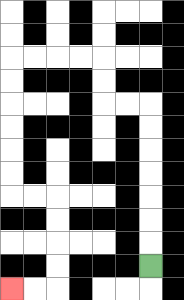{'start': '[6, 11]', 'end': '[0, 12]', 'path_directions': 'U,U,U,U,U,U,U,L,L,U,U,L,L,L,L,D,D,D,D,D,D,R,R,D,D,D,D,L,L', 'path_coordinates': '[[6, 11], [6, 10], [6, 9], [6, 8], [6, 7], [6, 6], [6, 5], [6, 4], [5, 4], [4, 4], [4, 3], [4, 2], [3, 2], [2, 2], [1, 2], [0, 2], [0, 3], [0, 4], [0, 5], [0, 6], [0, 7], [0, 8], [1, 8], [2, 8], [2, 9], [2, 10], [2, 11], [2, 12], [1, 12], [0, 12]]'}